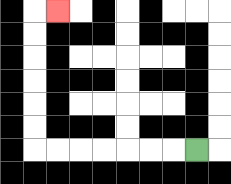{'start': '[8, 6]', 'end': '[2, 0]', 'path_directions': 'L,L,L,L,L,L,L,U,U,U,U,U,U,R', 'path_coordinates': '[[8, 6], [7, 6], [6, 6], [5, 6], [4, 6], [3, 6], [2, 6], [1, 6], [1, 5], [1, 4], [1, 3], [1, 2], [1, 1], [1, 0], [2, 0]]'}